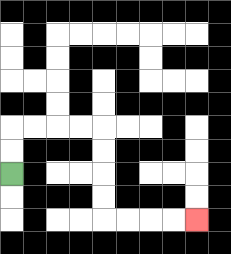{'start': '[0, 7]', 'end': '[8, 9]', 'path_directions': 'U,U,R,R,R,R,D,D,D,D,R,R,R,R', 'path_coordinates': '[[0, 7], [0, 6], [0, 5], [1, 5], [2, 5], [3, 5], [4, 5], [4, 6], [4, 7], [4, 8], [4, 9], [5, 9], [6, 9], [7, 9], [8, 9]]'}